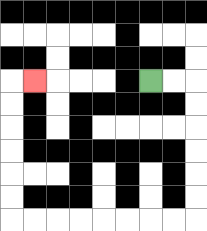{'start': '[6, 3]', 'end': '[1, 3]', 'path_directions': 'R,R,D,D,D,D,D,D,L,L,L,L,L,L,L,L,U,U,U,U,U,U,R', 'path_coordinates': '[[6, 3], [7, 3], [8, 3], [8, 4], [8, 5], [8, 6], [8, 7], [8, 8], [8, 9], [7, 9], [6, 9], [5, 9], [4, 9], [3, 9], [2, 9], [1, 9], [0, 9], [0, 8], [0, 7], [0, 6], [0, 5], [0, 4], [0, 3], [1, 3]]'}